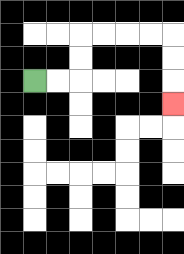{'start': '[1, 3]', 'end': '[7, 4]', 'path_directions': 'R,R,U,U,R,R,R,R,D,D,D', 'path_coordinates': '[[1, 3], [2, 3], [3, 3], [3, 2], [3, 1], [4, 1], [5, 1], [6, 1], [7, 1], [7, 2], [7, 3], [7, 4]]'}